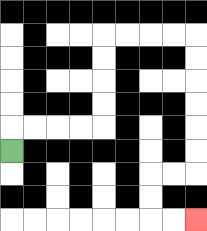{'start': '[0, 6]', 'end': '[8, 9]', 'path_directions': 'U,R,R,R,R,U,U,U,U,R,R,R,R,D,D,D,D,D,D,L,L,D,D,R,R', 'path_coordinates': '[[0, 6], [0, 5], [1, 5], [2, 5], [3, 5], [4, 5], [4, 4], [4, 3], [4, 2], [4, 1], [5, 1], [6, 1], [7, 1], [8, 1], [8, 2], [8, 3], [8, 4], [8, 5], [8, 6], [8, 7], [7, 7], [6, 7], [6, 8], [6, 9], [7, 9], [8, 9]]'}